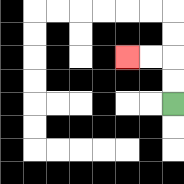{'start': '[7, 4]', 'end': '[5, 2]', 'path_directions': 'U,U,L,L', 'path_coordinates': '[[7, 4], [7, 3], [7, 2], [6, 2], [5, 2]]'}